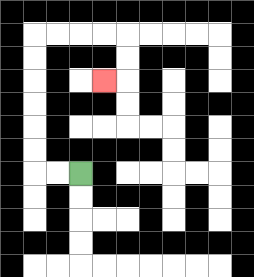{'start': '[3, 7]', 'end': '[4, 3]', 'path_directions': 'L,L,U,U,U,U,U,U,R,R,R,R,D,D,L', 'path_coordinates': '[[3, 7], [2, 7], [1, 7], [1, 6], [1, 5], [1, 4], [1, 3], [1, 2], [1, 1], [2, 1], [3, 1], [4, 1], [5, 1], [5, 2], [5, 3], [4, 3]]'}